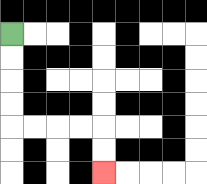{'start': '[0, 1]', 'end': '[4, 7]', 'path_directions': 'D,D,D,D,R,R,R,R,D,D', 'path_coordinates': '[[0, 1], [0, 2], [0, 3], [0, 4], [0, 5], [1, 5], [2, 5], [3, 5], [4, 5], [4, 6], [4, 7]]'}